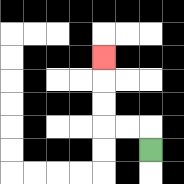{'start': '[6, 6]', 'end': '[4, 2]', 'path_directions': 'U,L,L,U,U,U', 'path_coordinates': '[[6, 6], [6, 5], [5, 5], [4, 5], [4, 4], [4, 3], [4, 2]]'}